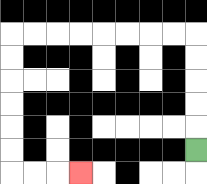{'start': '[8, 6]', 'end': '[3, 7]', 'path_directions': 'U,U,U,U,U,L,L,L,L,L,L,L,L,D,D,D,D,D,D,R,R,R', 'path_coordinates': '[[8, 6], [8, 5], [8, 4], [8, 3], [8, 2], [8, 1], [7, 1], [6, 1], [5, 1], [4, 1], [3, 1], [2, 1], [1, 1], [0, 1], [0, 2], [0, 3], [0, 4], [0, 5], [0, 6], [0, 7], [1, 7], [2, 7], [3, 7]]'}